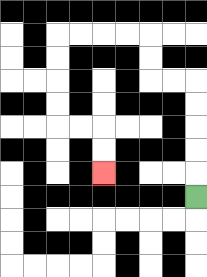{'start': '[8, 8]', 'end': '[4, 7]', 'path_directions': 'U,U,U,U,U,L,L,U,U,L,L,L,L,D,D,D,D,R,R,D,D', 'path_coordinates': '[[8, 8], [8, 7], [8, 6], [8, 5], [8, 4], [8, 3], [7, 3], [6, 3], [6, 2], [6, 1], [5, 1], [4, 1], [3, 1], [2, 1], [2, 2], [2, 3], [2, 4], [2, 5], [3, 5], [4, 5], [4, 6], [4, 7]]'}